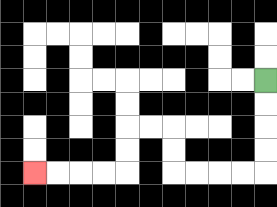{'start': '[11, 3]', 'end': '[1, 7]', 'path_directions': 'D,D,D,D,L,L,L,L,U,U,L,L,D,D,L,L,L,L', 'path_coordinates': '[[11, 3], [11, 4], [11, 5], [11, 6], [11, 7], [10, 7], [9, 7], [8, 7], [7, 7], [7, 6], [7, 5], [6, 5], [5, 5], [5, 6], [5, 7], [4, 7], [3, 7], [2, 7], [1, 7]]'}